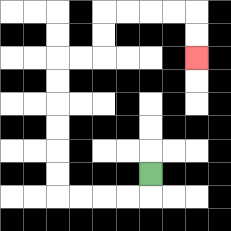{'start': '[6, 7]', 'end': '[8, 2]', 'path_directions': 'D,L,L,L,L,U,U,U,U,U,U,R,R,U,U,R,R,R,R,D,D', 'path_coordinates': '[[6, 7], [6, 8], [5, 8], [4, 8], [3, 8], [2, 8], [2, 7], [2, 6], [2, 5], [2, 4], [2, 3], [2, 2], [3, 2], [4, 2], [4, 1], [4, 0], [5, 0], [6, 0], [7, 0], [8, 0], [8, 1], [8, 2]]'}